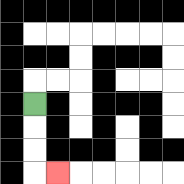{'start': '[1, 4]', 'end': '[2, 7]', 'path_directions': 'D,D,D,R', 'path_coordinates': '[[1, 4], [1, 5], [1, 6], [1, 7], [2, 7]]'}